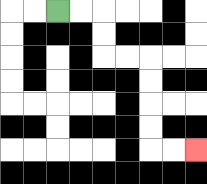{'start': '[2, 0]', 'end': '[8, 6]', 'path_directions': 'R,R,D,D,R,R,D,D,D,D,R,R', 'path_coordinates': '[[2, 0], [3, 0], [4, 0], [4, 1], [4, 2], [5, 2], [6, 2], [6, 3], [6, 4], [6, 5], [6, 6], [7, 6], [8, 6]]'}